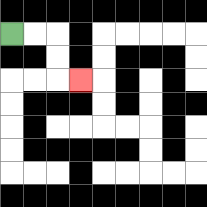{'start': '[0, 1]', 'end': '[3, 3]', 'path_directions': 'R,R,D,D,R', 'path_coordinates': '[[0, 1], [1, 1], [2, 1], [2, 2], [2, 3], [3, 3]]'}